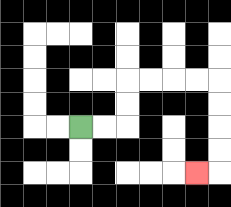{'start': '[3, 5]', 'end': '[8, 7]', 'path_directions': 'R,R,U,U,R,R,R,R,D,D,D,D,L', 'path_coordinates': '[[3, 5], [4, 5], [5, 5], [5, 4], [5, 3], [6, 3], [7, 3], [8, 3], [9, 3], [9, 4], [9, 5], [9, 6], [9, 7], [8, 7]]'}